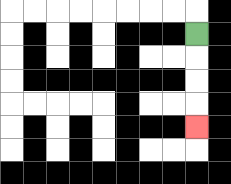{'start': '[8, 1]', 'end': '[8, 5]', 'path_directions': 'D,D,D,D', 'path_coordinates': '[[8, 1], [8, 2], [8, 3], [8, 4], [8, 5]]'}